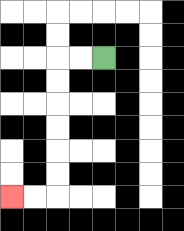{'start': '[4, 2]', 'end': '[0, 8]', 'path_directions': 'L,L,D,D,D,D,D,D,L,L', 'path_coordinates': '[[4, 2], [3, 2], [2, 2], [2, 3], [2, 4], [2, 5], [2, 6], [2, 7], [2, 8], [1, 8], [0, 8]]'}